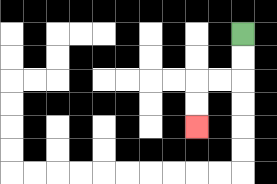{'start': '[10, 1]', 'end': '[8, 5]', 'path_directions': 'D,D,L,L,D,D', 'path_coordinates': '[[10, 1], [10, 2], [10, 3], [9, 3], [8, 3], [8, 4], [8, 5]]'}